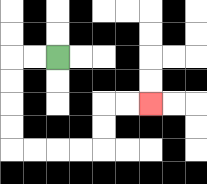{'start': '[2, 2]', 'end': '[6, 4]', 'path_directions': 'L,L,D,D,D,D,R,R,R,R,U,U,R,R', 'path_coordinates': '[[2, 2], [1, 2], [0, 2], [0, 3], [0, 4], [0, 5], [0, 6], [1, 6], [2, 6], [3, 6], [4, 6], [4, 5], [4, 4], [5, 4], [6, 4]]'}